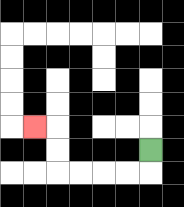{'start': '[6, 6]', 'end': '[1, 5]', 'path_directions': 'D,L,L,L,L,U,U,L', 'path_coordinates': '[[6, 6], [6, 7], [5, 7], [4, 7], [3, 7], [2, 7], [2, 6], [2, 5], [1, 5]]'}